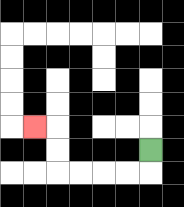{'start': '[6, 6]', 'end': '[1, 5]', 'path_directions': 'D,L,L,L,L,U,U,L', 'path_coordinates': '[[6, 6], [6, 7], [5, 7], [4, 7], [3, 7], [2, 7], [2, 6], [2, 5], [1, 5]]'}